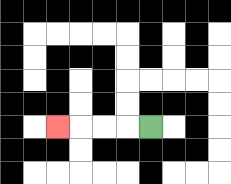{'start': '[6, 5]', 'end': '[2, 5]', 'path_directions': 'L,L,L,L', 'path_coordinates': '[[6, 5], [5, 5], [4, 5], [3, 5], [2, 5]]'}